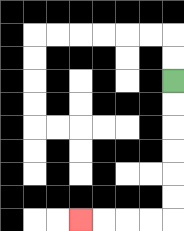{'start': '[7, 3]', 'end': '[3, 9]', 'path_directions': 'D,D,D,D,D,D,L,L,L,L', 'path_coordinates': '[[7, 3], [7, 4], [7, 5], [7, 6], [7, 7], [7, 8], [7, 9], [6, 9], [5, 9], [4, 9], [3, 9]]'}